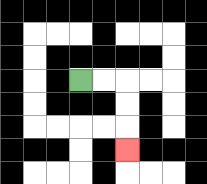{'start': '[3, 3]', 'end': '[5, 6]', 'path_directions': 'R,R,D,D,D', 'path_coordinates': '[[3, 3], [4, 3], [5, 3], [5, 4], [5, 5], [5, 6]]'}